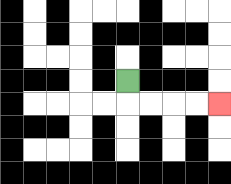{'start': '[5, 3]', 'end': '[9, 4]', 'path_directions': 'D,R,R,R,R', 'path_coordinates': '[[5, 3], [5, 4], [6, 4], [7, 4], [8, 4], [9, 4]]'}